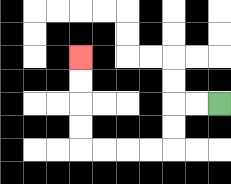{'start': '[9, 4]', 'end': '[3, 2]', 'path_directions': 'L,L,D,D,L,L,L,L,U,U,U,U', 'path_coordinates': '[[9, 4], [8, 4], [7, 4], [7, 5], [7, 6], [6, 6], [5, 6], [4, 6], [3, 6], [3, 5], [3, 4], [3, 3], [3, 2]]'}